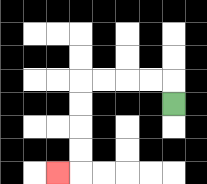{'start': '[7, 4]', 'end': '[2, 7]', 'path_directions': 'U,L,L,L,L,D,D,D,D,L', 'path_coordinates': '[[7, 4], [7, 3], [6, 3], [5, 3], [4, 3], [3, 3], [3, 4], [3, 5], [3, 6], [3, 7], [2, 7]]'}